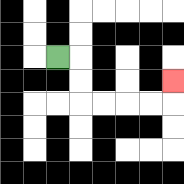{'start': '[2, 2]', 'end': '[7, 3]', 'path_directions': 'R,D,D,R,R,R,R,U', 'path_coordinates': '[[2, 2], [3, 2], [3, 3], [3, 4], [4, 4], [5, 4], [6, 4], [7, 4], [7, 3]]'}